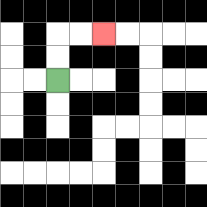{'start': '[2, 3]', 'end': '[4, 1]', 'path_directions': 'U,U,R,R', 'path_coordinates': '[[2, 3], [2, 2], [2, 1], [3, 1], [4, 1]]'}